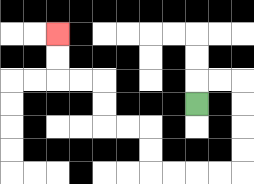{'start': '[8, 4]', 'end': '[2, 1]', 'path_directions': 'U,R,R,D,D,D,D,L,L,L,L,U,U,L,L,U,U,L,L,U,U', 'path_coordinates': '[[8, 4], [8, 3], [9, 3], [10, 3], [10, 4], [10, 5], [10, 6], [10, 7], [9, 7], [8, 7], [7, 7], [6, 7], [6, 6], [6, 5], [5, 5], [4, 5], [4, 4], [4, 3], [3, 3], [2, 3], [2, 2], [2, 1]]'}